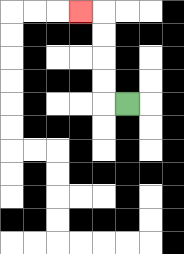{'start': '[5, 4]', 'end': '[3, 0]', 'path_directions': 'L,U,U,U,U,L', 'path_coordinates': '[[5, 4], [4, 4], [4, 3], [4, 2], [4, 1], [4, 0], [3, 0]]'}